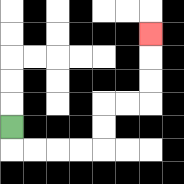{'start': '[0, 5]', 'end': '[6, 1]', 'path_directions': 'D,R,R,R,R,U,U,R,R,U,U,U', 'path_coordinates': '[[0, 5], [0, 6], [1, 6], [2, 6], [3, 6], [4, 6], [4, 5], [4, 4], [5, 4], [6, 4], [6, 3], [6, 2], [6, 1]]'}